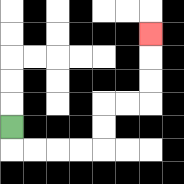{'start': '[0, 5]', 'end': '[6, 1]', 'path_directions': 'D,R,R,R,R,U,U,R,R,U,U,U', 'path_coordinates': '[[0, 5], [0, 6], [1, 6], [2, 6], [3, 6], [4, 6], [4, 5], [4, 4], [5, 4], [6, 4], [6, 3], [6, 2], [6, 1]]'}